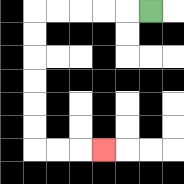{'start': '[6, 0]', 'end': '[4, 6]', 'path_directions': 'L,L,L,L,L,D,D,D,D,D,D,R,R,R', 'path_coordinates': '[[6, 0], [5, 0], [4, 0], [3, 0], [2, 0], [1, 0], [1, 1], [1, 2], [1, 3], [1, 4], [1, 5], [1, 6], [2, 6], [3, 6], [4, 6]]'}